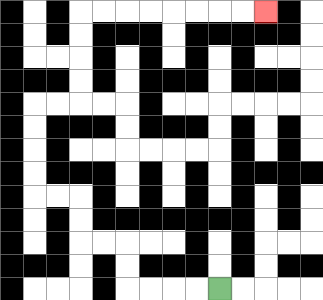{'start': '[9, 12]', 'end': '[11, 0]', 'path_directions': 'L,L,L,L,U,U,L,L,U,U,L,L,U,U,U,U,R,R,U,U,U,U,R,R,R,R,R,R,R,R', 'path_coordinates': '[[9, 12], [8, 12], [7, 12], [6, 12], [5, 12], [5, 11], [5, 10], [4, 10], [3, 10], [3, 9], [3, 8], [2, 8], [1, 8], [1, 7], [1, 6], [1, 5], [1, 4], [2, 4], [3, 4], [3, 3], [3, 2], [3, 1], [3, 0], [4, 0], [5, 0], [6, 0], [7, 0], [8, 0], [9, 0], [10, 0], [11, 0]]'}